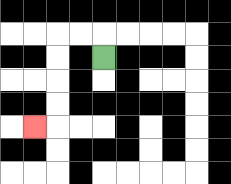{'start': '[4, 2]', 'end': '[1, 5]', 'path_directions': 'U,L,L,D,D,D,D,L', 'path_coordinates': '[[4, 2], [4, 1], [3, 1], [2, 1], [2, 2], [2, 3], [2, 4], [2, 5], [1, 5]]'}